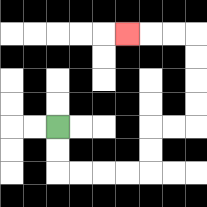{'start': '[2, 5]', 'end': '[5, 1]', 'path_directions': 'D,D,R,R,R,R,U,U,R,R,U,U,U,U,L,L,L', 'path_coordinates': '[[2, 5], [2, 6], [2, 7], [3, 7], [4, 7], [5, 7], [6, 7], [6, 6], [6, 5], [7, 5], [8, 5], [8, 4], [8, 3], [8, 2], [8, 1], [7, 1], [6, 1], [5, 1]]'}